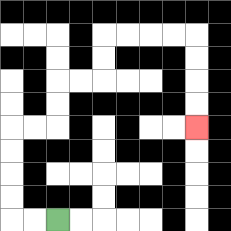{'start': '[2, 9]', 'end': '[8, 5]', 'path_directions': 'L,L,U,U,U,U,R,R,U,U,R,R,U,U,R,R,R,R,D,D,D,D', 'path_coordinates': '[[2, 9], [1, 9], [0, 9], [0, 8], [0, 7], [0, 6], [0, 5], [1, 5], [2, 5], [2, 4], [2, 3], [3, 3], [4, 3], [4, 2], [4, 1], [5, 1], [6, 1], [7, 1], [8, 1], [8, 2], [8, 3], [8, 4], [8, 5]]'}